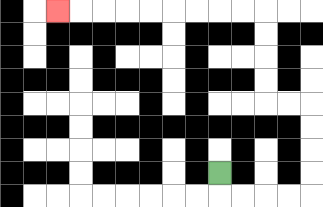{'start': '[9, 7]', 'end': '[2, 0]', 'path_directions': 'D,R,R,R,R,U,U,U,U,L,L,U,U,U,U,L,L,L,L,L,L,L,L,L', 'path_coordinates': '[[9, 7], [9, 8], [10, 8], [11, 8], [12, 8], [13, 8], [13, 7], [13, 6], [13, 5], [13, 4], [12, 4], [11, 4], [11, 3], [11, 2], [11, 1], [11, 0], [10, 0], [9, 0], [8, 0], [7, 0], [6, 0], [5, 0], [4, 0], [3, 0], [2, 0]]'}